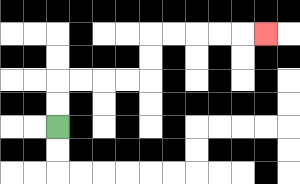{'start': '[2, 5]', 'end': '[11, 1]', 'path_directions': 'U,U,R,R,R,R,U,U,R,R,R,R,R', 'path_coordinates': '[[2, 5], [2, 4], [2, 3], [3, 3], [4, 3], [5, 3], [6, 3], [6, 2], [6, 1], [7, 1], [8, 1], [9, 1], [10, 1], [11, 1]]'}